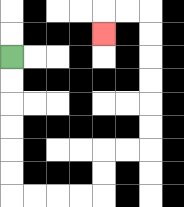{'start': '[0, 2]', 'end': '[4, 1]', 'path_directions': 'D,D,D,D,D,D,R,R,R,R,U,U,R,R,U,U,U,U,U,U,L,L,D', 'path_coordinates': '[[0, 2], [0, 3], [0, 4], [0, 5], [0, 6], [0, 7], [0, 8], [1, 8], [2, 8], [3, 8], [4, 8], [4, 7], [4, 6], [5, 6], [6, 6], [6, 5], [6, 4], [6, 3], [6, 2], [6, 1], [6, 0], [5, 0], [4, 0], [4, 1]]'}